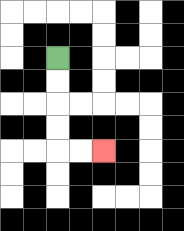{'start': '[2, 2]', 'end': '[4, 6]', 'path_directions': 'D,D,D,D,R,R', 'path_coordinates': '[[2, 2], [2, 3], [2, 4], [2, 5], [2, 6], [3, 6], [4, 6]]'}